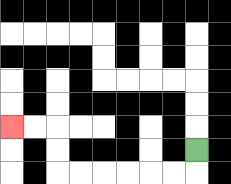{'start': '[8, 6]', 'end': '[0, 5]', 'path_directions': 'D,L,L,L,L,L,L,U,U,L,L', 'path_coordinates': '[[8, 6], [8, 7], [7, 7], [6, 7], [5, 7], [4, 7], [3, 7], [2, 7], [2, 6], [2, 5], [1, 5], [0, 5]]'}